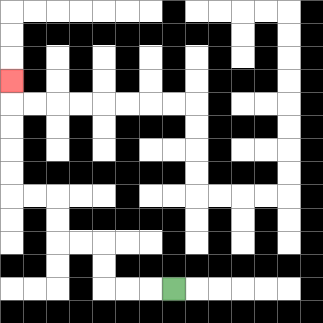{'start': '[7, 12]', 'end': '[0, 3]', 'path_directions': 'L,L,L,U,U,L,L,U,U,L,L,U,U,U,U,U', 'path_coordinates': '[[7, 12], [6, 12], [5, 12], [4, 12], [4, 11], [4, 10], [3, 10], [2, 10], [2, 9], [2, 8], [1, 8], [0, 8], [0, 7], [0, 6], [0, 5], [0, 4], [0, 3]]'}